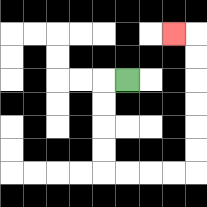{'start': '[5, 3]', 'end': '[7, 1]', 'path_directions': 'L,D,D,D,D,R,R,R,R,U,U,U,U,U,U,L', 'path_coordinates': '[[5, 3], [4, 3], [4, 4], [4, 5], [4, 6], [4, 7], [5, 7], [6, 7], [7, 7], [8, 7], [8, 6], [8, 5], [8, 4], [8, 3], [8, 2], [8, 1], [7, 1]]'}